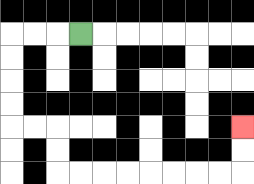{'start': '[3, 1]', 'end': '[10, 5]', 'path_directions': 'L,L,L,D,D,D,D,R,R,D,D,R,R,R,R,R,R,R,R,U,U', 'path_coordinates': '[[3, 1], [2, 1], [1, 1], [0, 1], [0, 2], [0, 3], [0, 4], [0, 5], [1, 5], [2, 5], [2, 6], [2, 7], [3, 7], [4, 7], [5, 7], [6, 7], [7, 7], [8, 7], [9, 7], [10, 7], [10, 6], [10, 5]]'}